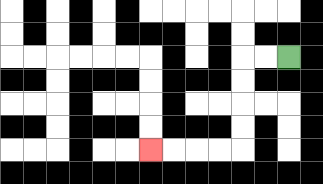{'start': '[12, 2]', 'end': '[6, 6]', 'path_directions': 'L,L,D,D,D,D,L,L,L,L', 'path_coordinates': '[[12, 2], [11, 2], [10, 2], [10, 3], [10, 4], [10, 5], [10, 6], [9, 6], [8, 6], [7, 6], [6, 6]]'}